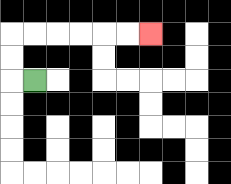{'start': '[1, 3]', 'end': '[6, 1]', 'path_directions': 'L,U,U,R,R,R,R,R,R', 'path_coordinates': '[[1, 3], [0, 3], [0, 2], [0, 1], [1, 1], [2, 1], [3, 1], [4, 1], [5, 1], [6, 1]]'}